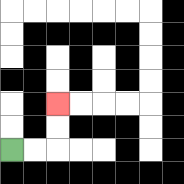{'start': '[0, 6]', 'end': '[2, 4]', 'path_directions': 'R,R,U,U', 'path_coordinates': '[[0, 6], [1, 6], [2, 6], [2, 5], [2, 4]]'}